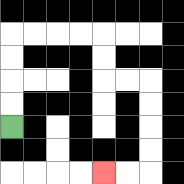{'start': '[0, 5]', 'end': '[4, 7]', 'path_directions': 'U,U,U,U,R,R,R,R,D,D,R,R,D,D,D,D,L,L', 'path_coordinates': '[[0, 5], [0, 4], [0, 3], [0, 2], [0, 1], [1, 1], [2, 1], [3, 1], [4, 1], [4, 2], [4, 3], [5, 3], [6, 3], [6, 4], [6, 5], [6, 6], [6, 7], [5, 7], [4, 7]]'}